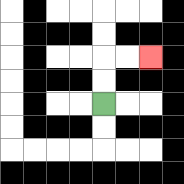{'start': '[4, 4]', 'end': '[6, 2]', 'path_directions': 'U,U,R,R', 'path_coordinates': '[[4, 4], [4, 3], [4, 2], [5, 2], [6, 2]]'}